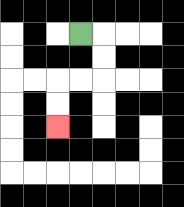{'start': '[3, 1]', 'end': '[2, 5]', 'path_directions': 'R,D,D,L,L,D,D', 'path_coordinates': '[[3, 1], [4, 1], [4, 2], [4, 3], [3, 3], [2, 3], [2, 4], [2, 5]]'}